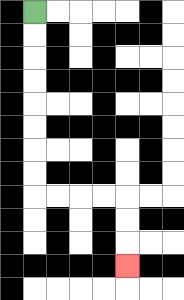{'start': '[1, 0]', 'end': '[5, 11]', 'path_directions': 'D,D,D,D,D,D,D,D,R,R,R,R,D,D,D', 'path_coordinates': '[[1, 0], [1, 1], [1, 2], [1, 3], [1, 4], [1, 5], [1, 6], [1, 7], [1, 8], [2, 8], [3, 8], [4, 8], [5, 8], [5, 9], [5, 10], [5, 11]]'}